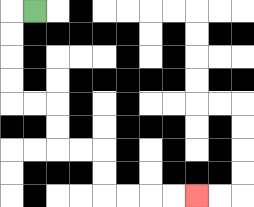{'start': '[1, 0]', 'end': '[8, 8]', 'path_directions': 'L,D,D,D,D,R,R,D,D,R,R,D,D,R,R,R,R', 'path_coordinates': '[[1, 0], [0, 0], [0, 1], [0, 2], [0, 3], [0, 4], [1, 4], [2, 4], [2, 5], [2, 6], [3, 6], [4, 6], [4, 7], [4, 8], [5, 8], [6, 8], [7, 8], [8, 8]]'}